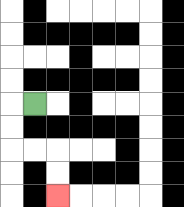{'start': '[1, 4]', 'end': '[2, 8]', 'path_directions': 'L,D,D,R,R,D,D', 'path_coordinates': '[[1, 4], [0, 4], [0, 5], [0, 6], [1, 6], [2, 6], [2, 7], [2, 8]]'}